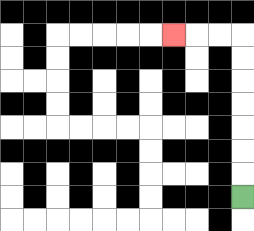{'start': '[10, 8]', 'end': '[7, 1]', 'path_directions': 'U,U,U,U,U,U,U,L,L,L', 'path_coordinates': '[[10, 8], [10, 7], [10, 6], [10, 5], [10, 4], [10, 3], [10, 2], [10, 1], [9, 1], [8, 1], [7, 1]]'}